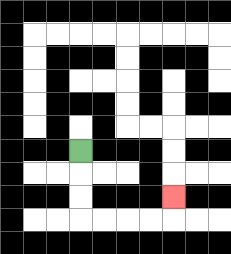{'start': '[3, 6]', 'end': '[7, 8]', 'path_directions': 'D,D,D,R,R,R,R,U', 'path_coordinates': '[[3, 6], [3, 7], [3, 8], [3, 9], [4, 9], [5, 9], [6, 9], [7, 9], [7, 8]]'}